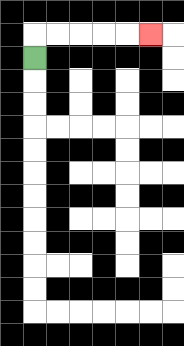{'start': '[1, 2]', 'end': '[6, 1]', 'path_directions': 'U,R,R,R,R,R', 'path_coordinates': '[[1, 2], [1, 1], [2, 1], [3, 1], [4, 1], [5, 1], [6, 1]]'}